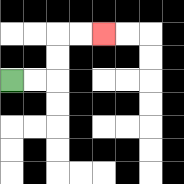{'start': '[0, 3]', 'end': '[4, 1]', 'path_directions': 'R,R,U,U,R,R', 'path_coordinates': '[[0, 3], [1, 3], [2, 3], [2, 2], [2, 1], [3, 1], [4, 1]]'}